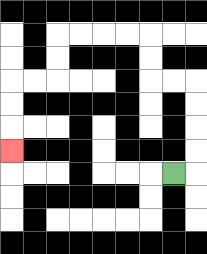{'start': '[7, 7]', 'end': '[0, 6]', 'path_directions': 'R,U,U,U,U,L,L,U,U,L,L,L,L,D,D,L,L,D,D,D', 'path_coordinates': '[[7, 7], [8, 7], [8, 6], [8, 5], [8, 4], [8, 3], [7, 3], [6, 3], [6, 2], [6, 1], [5, 1], [4, 1], [3, 1], [2, 1], [2, 2], [2, 3], [1, 3], [0, 3], [0, 4], [0, 5], [0, 6]]'}